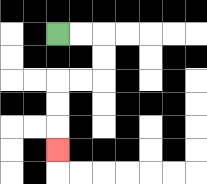{'start': '[2, 1]', 'end': '[2, 6]', 'path_directions': 'R,R,D,D,L,L,D,D,D', 'path_coordinates': '[[2, 1], [3, 1], [4, 1], [4, 2], [4, 3], [3, 3], [2, 3], [2, 4], [2, 5], [2, 6]]'}